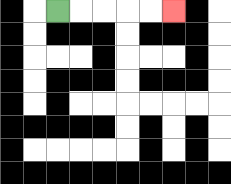{'start': '[2, 0]', 'end': '[7, 0]', 'path_directions': 'R,R,R,R,R', 'path_coordinates': '[[2, 0], [3, 0], [4, 0], [5, 0], [6, 0], [7, 0]]'}